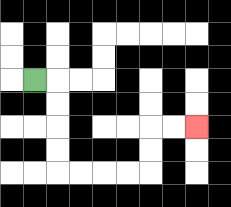{'start': '[1, 3]', 'end': '[8, 5]', 'path_directions': 'R,D,D,D,D,R,R,R,R,U,U,R,R', 'path_coordinates': '[[1, 3], [2, 3], [2, 4], [2, 5], [2, 6], [2, 7], [3, 7], [4, 7], [5, 7], [6, 7], [6, 6], [6, 5], [7, 5], [8, 5]]'}